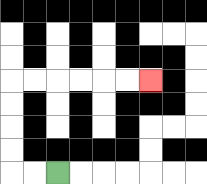{'start': '[2, 7]', 'end': '[6, 3]', 'path_directions': 'L,L,U,U,U,U,R,R,R,R,R,R', 'path_coordinates': '[[2, 7], [1, 7], [0, 7], [0, 6], [0, 5], [0, 4], [0, 3], [1, 3], [2, 3], [3, 3], [4, 3], [5, 3], [6, 3]]'}